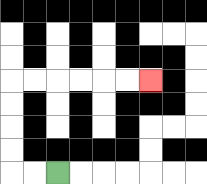{'start': '[2, 7]', 'end': '[6, 3]', 'path_directions': 'L,L,U,U,U,U,R,R,R,R,R,R', 'path_coordinates': '[[2, 7], [1, 7], [0, 7], [0, 6], [0, 5], [0, 4], [0, 3], [1, 3], [2, 3], [3, 3], [4, 3], [5, 3], [6, 3]]'}